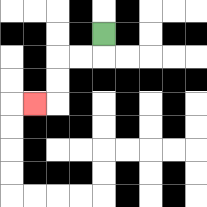{'start': '[4, 1]', 'end': '[1, 4]', 'path_directions': 'D,L,L,D,D,L', 'path_coordinates': '[[4, 1], [4, 2], [3, 2], [2, 2], [2, 3], [2, 4], [1, 4]]'}